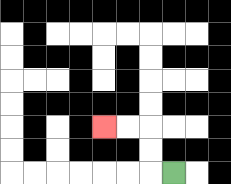{'start': '[7, 7]', 'end': '[4, 5]', 'path_directions': 'L,U,U,L,L', 'path_coordinates': '[[7, 7], [6, 7], [6, 6], [6, 5], [5, 5], [4, 5]]'}